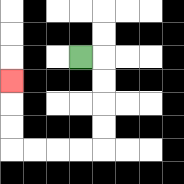{'start': '[3, 2]', 'end': '[0, 3]', 'path_directions': 'R,D,D,D,D,L,L,L,L,U,U,U', 'path_coordinates': '[[3, 2], [4, 2], [4, 3], [4, 4], [4, 5], [4, 6], [3, 6], [2, 6], [1, 6], [0, 6], [0, 5], [0, 4], [0, 3]]'}